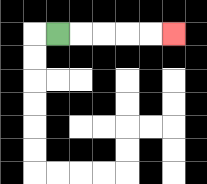{'start': '[2, 1]', 'end': '[7, 1]', 'path_directions': 'R,R,R,R,R', 'path_coordinates': '[[2, 1], [3, 1], [4, 1], [5, 1], [6, 1], [7, 1]]'}